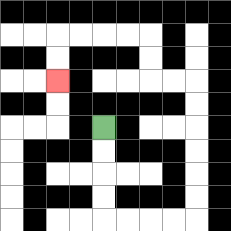{'start': '[4, 5]', 'end': '[2, 3]', 'path_directions': 'D,D,D,D,R,R,R,R,U,U,U,U,U,U,L,L,U,U,L,L,L,L,D,D', 'path_coordinates': '[[4, 5], [4, 6], [4, 7], [4, 8], [4, 9], [5, 9], [6, 9], [7, 9], [8, 9], [8, 8], [8, 7], [8, 6], [8, 5], [8, 4], [8, 3], [7, 3], [6, 3], [6, 2], [6, 1], [5, 1], [4, 1], [3, 1], [2, 1], [2, 2], [2, 3]]'}